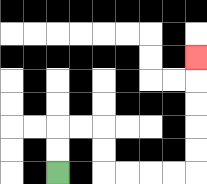{'start': '[2, 7]', 'end': '[8, 2]', 'path_directions': 'U,U,R,R,D,D,R,R,R,R,U,U,U,U,U', 'path_coordinates': '[[2, 7], [2, 6], [2, 5], [3, 5], [4, 5], [4, 6], [4, 7], [5, 7], [6, 7], [7, 7], [8, 7], [8, 6], [8, 5], [8, 4], [8, 3], [8, 2]]'}